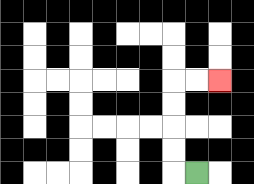{'start': '[8, 7]', 'end': '[9, 3]', 'path_directions': 'L,U,U,U,U,R,R', 'path_coordinates': '[[8, 7], [7, 7], [7, 6], [7, 5], [7, 4], [7, 3], [8, 3], [9, 3]]'}